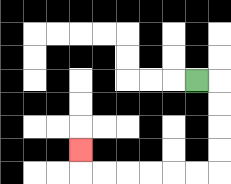{'start': '[8, 3]', 'end': '[3, 6]', 'path_directions': 'R,D,D,D,D,L,L,L,L,L,L,U', 'path_coordinates': '[[8, 3], [9, 3], [9, 4], [9, 5], [9, 6], [9, 7], [8, 7], [7, 7], [6, 7], [5, 7], [4, 7], [3, 7], [3, 6]]'}